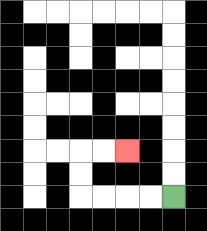{'start': '[7, 8]', 'end': '[5, 6]', 'path_directions': 'L,L,L,L,U,U,R,R', 'path_coordinates': '[[7, 8], [6, 8], [5, 8], [4, 8], [3, 8], [3, 7], [3, 6], [4, 6], [5, 6]]'}